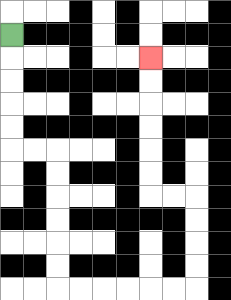{'start': '[0, 1]', 'end': '[6, 2]', 'path_directions': 'D,D,D,D,D,R,R,D,D,D,D,D,D,R,R,R,R,R,R,U,U,U,U,L,L,U,U,U,U,U,U', 'path_coordinates': '[[0, 1], [0, 2], [0, 3], [0, 4], [0, 5], [0, 6], [1, 6], [2, 6], [2, 7], [2, 8], [2, 9], [2, 10], [2, 11], [2, 12], [3, 12], [4, 12], [5, 12], [6, 12], [7, 12], [8, 12], [8, 11], [8, 10], [8, 9], [8, 8], [7, 8], [6, 8], [6, 7], [6, 6], [6, 5], [6, 4], [6, 3], [6, 2]]'}